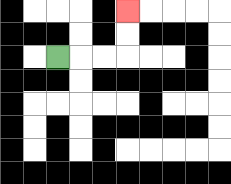{'start': '[2, 2]', 'end': '[5, 0]', 'path_directions': 'R,R,R,U,U', 'path_coordinates': '[[2, 2], [3, 2], [4, 2], [5, 2], [5, 1], [5, 0]]'}